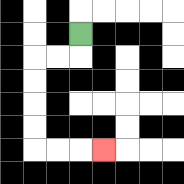{'start': '[3, 1]', 'end': '[4, 6]', 'path_directions': 'D,L,L,D,D,D,D,R,R,R', 'path_coordinates': '[[3, 1], [3, 2], [2, 2], [1, 2], [1, 3], [1, 4], [1, 5], [1, 6], [2, 6], [3, 6], [4, 6]]'}